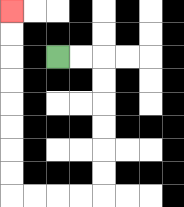{'start': '[2, 2]', 'end': '[0, 0]', 'path_directions': 'R,R,D,D,D,D,D,D,L,L,L,L,U,U,U,U,U,U,U,U', 'path_coordinates': '[[2, 2], [3, 2], [4, 2], [4, 3], [4, 4], [4, 5], [4, 6], [4, 7], [4, 8], [3, 8], [2, 8], [1, 8], [0, 8], [0, 7], [0, 6], [0, 5], [0, 4], [0, 3], [0, 2], [0, 1], [0, 0]]'}